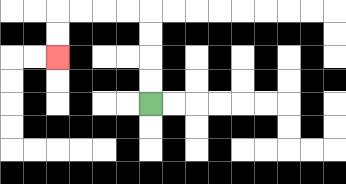{'start': '[6, 4]', 'end': '[2, 2]', 'path_directions': 'U,U,U,U,L,L,L,L,D,D', 'path_coordinates': '[[6, 4], [6, 3], [6, 2], [6, 1], [6, 0], [5, 0], [4, 0], [3, 0], [2, 0], [2, 1], [2, 2]]'}